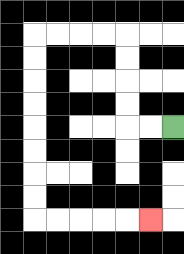{'start': '[7, 5]', 'end': '[6, 9]', 'path_directions': 'L,L,U,U,U,U,L,L,L,L,D,D,D,D,D,D,D,D,R,R,R,R,R', 'path_coordinates': '[[7, 5], [6, 5], [5, 5], [5, 4], [5, 3], [5, 2], [5, 1], [4, 1], [3, 1], [2, 1], [1, 1], [1, 2], [1, 3], [1, 4], [1, 5], [1, 6], [1, 7], [1, 8], [1, 9], [2, 9], [3, 9], [4, 9], [5, 9], [6, 9]]'}